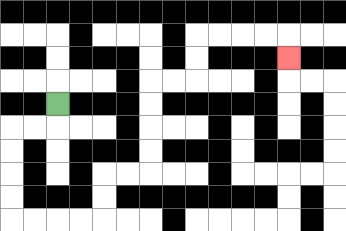{'start': '[2, 4]', 'end': '[12, 2]', 'path_directions': 'D,L,L,D,D,D,D,R,R,R,R,U,U,R,R,U,U,U,U,R,R,U,U,R,R,R,R,D', 'path_coordinates': '[[2, 4], [2, 5], [1, 5], [0, 5], [0, 6], [0, 7], [0, 8], [0, 9], [1, 9], [2, 9], [3, 9], [4, 9], [4, 8], [4, 7], [5, 7], [6, 7], [6, 6], [6, 5], [6, 4], [6, 3], [7, 3], [8, 3], [8, 2], [8, 1], [9, 1], [10, 1], [11, 1], [12, 1], [12, 2]]'}